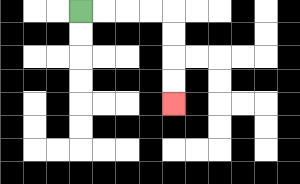{'start': '[3, 0]', 'end': '[7, 4]', 'path_directions': 'R,R,R,R,D,D,D,D', 'path_coordinates': '[[3, 0], [4, 0], [5, 0], [6, 0], [7, 0], [7, 1], [7, 2], [7, 3], [7, 4]]'}